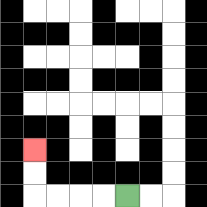{'start': '[5, 8]', 'end': '[1, 6]', 'path_directions': 'L,L,L,L,U,U', 'path_coordinates': '[[5, 8], [4, 8], [3, 8], [2, 8], [1, 8], [1, 7], [1, 6]]'}